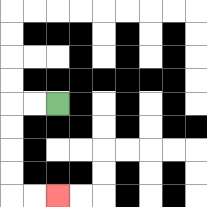{'start': '[2, 4]', 'end': '[2, 8]', 'path_directions': 'L,L,D,D,D,D,R,R', 'path_coordinates': '[[2, 4], [1, 4], [0, 4], [0, 5], [0, 6], [0, 7], [0, 8], [1, 8], [2, 8]]'}